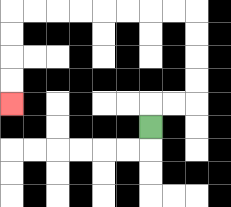{'start': '[6, 5]', 'end': '[0, 4]', 'path_directions': 'U,R,R,U,U,U,U,L,L,L,L,L,L,L,L,D,D,D,D', 'path_coordinates': '[[6, 5], [6, 4], [7, 4], [8, 4], [8, 3], [8, 2], [8, 1], [8, 0], [7, 0], [6, 0], [5, 0], [4, 0], [3, 0], [2, 0], [1, 0], [0, 0], [0, 1], [0, 2], [0, 3], [0, 4]]'}